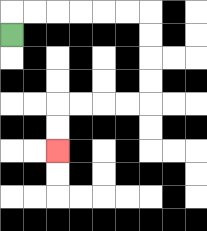{'start': '[0, 1]', 'end': '[2, 6]', 'path_directions': 'U,R,R,R,R,R,R,D,D,D,D,L,L,L,L,D,D', 'path_coordinates': '[[0, 1], [0, 0], [1, 0], [2, 0], [3, 0], [4, 0], [5, 0], [6, 0], [6, 1], [6, 2], [6, 3], [6, 4], [5, 4], [4, 4], [3, 4], [2, 4], [2, 5], [2, 6]]'}